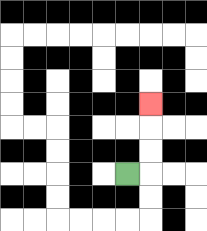{'start': '[5, 7]', 'end': '[6, 4]', 'path_directions': 'R,U,U,U', 'path_coordinates': '[[5, 7], [6, 7], [6, 6], [6, 5], [6, 4]]'}